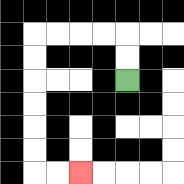{'start': '[5, 3]', 'end': '[3, 7]', 'path_directions': 'U,U,L,L,L,L,D,D,D,D,D,D,R,R', 'path_coordinates': '[[5, 3], [5, 2], [5, 1], [4, 1], [3, 1], [2, 1], [1, 1], [1, 2], [1, 3], [1, 4], [1, 5], [1, 6], [1, 7], [2, 7], [3, 7]]'}